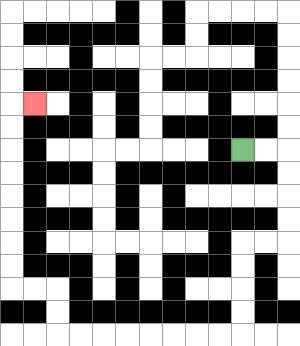{'start': '[10, 6]', 'end': '[1, 4]', 'path_directions': 'R,R,D,D,D,D,L,L,D,D,D,D,L,L,L,L,L,L,L,L,U,U,L,L,U,U,U,U,U,U,U,U,R', 'path_coordinates': '[[10, 6], [11, 6], [12, 6], [12, 7], [12, 8], [12, 9], [12, 10], [11, 10], [10, 10], [10, 11], [10, 12], [10, 13], [10, 14], [9, 14], [8, 14], [7, 14], [6, 14], [5, 14], [4, 14], [3, 14], [2, 14], [2, 13], [2, 12], [1, 12], [0, 12], [0, 11], [0, 10], [0, 9], [0, 8], [0, 7], [0, 6], [0, 5], [0, 4], [1, 4]]'}